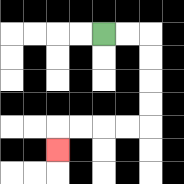{'start': '[4, 1]', 'end': '[2, 6]', 'path_directions': 'R,R,D,D,D,D,L,L,L,L,D', 'path_coordinates': '[[4, 1], [5, 1], [6, 1], [6, 2], [6, 3], [6, 4], [6, 5], [5, 5], [4, 5], [3, 5], [2, 5], [2, 6]]'}